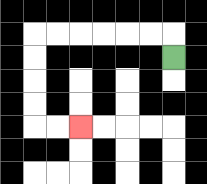{'start': '[7, 2]', 'end': '[3, 5]', 'path_directions': 'U,L,L,L,L,L,L,D,D,D,D,R,R', 'path_coordinates': '[[7, 2], [7, 1], [6, 1], [5, 1], [4, 1], [3, 1], [2, 1], [1, 1], [1, 2], [1, 3], [1, 4], [1, 5], [2, 5], [3, 5]]'}